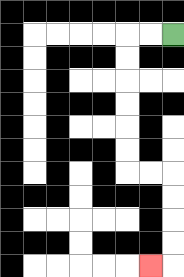{'start': '[7, 1]', 'end': '[6, 11]', 'path_directions': 'L,L,D,D,D,D,D,D,R,R,D,D,D,D,L', 'path_coordinates': '[[7, 1], [6, 1], [5, 1], [5, 2], [5, 3], [5, 4], [5, 5], [5, 6], [5, 7], [6, 7], [7, 7], [7, 8], [7, 9], [7, 10], [7, 11], [6, 11]]'}